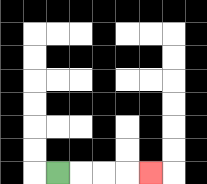{'start': '[2, 7]', 'end': '[6, 7]', 'path_directions': 'R,R,R,R', 'path_coordinates': '[[2, 7], [3, 7], [4, 7], [5, 7], [6, 7]]'}